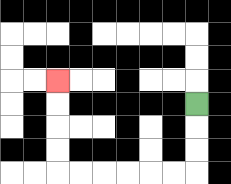{'start': '[8, 4]', 'end': '[2, 3]', 'path_directions': 'D,D,D,L,L,L,L,L,L,U,U,U,U', 'path_coordinates': '[[8, 4], [8, 5], [8, 6], [8, 7], [7, 7], [6, 7], [5, 7], [4, 7], [3, 7], [2, 7], [2, 6], [2, 5], [2, 4], [2, 3]]'}